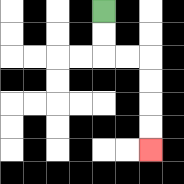{'start': '[4, 0]', 'end': '[6, 6]', 'path_directions': 'D,D,R,R,D,D,D,D', 'path_coordinates': '[[4, 0], [4, 1], [4, 2], [5, 2], [6, 2], [6, 3], [6, 4], [6, 5], [6, 6]]'}